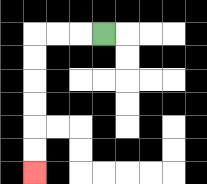{'start': '[4, 1]', 'end': '[1, 7]', 'path_directions': 'L,L,L,D,D,D,D,D,D', 'path_coordinates': '[[4, 1], [3, 1], [2, 1], [1, 1], [1, 2], [1, 3], [1, 4], [1, 5], [1, 6], [1, 7]]'}